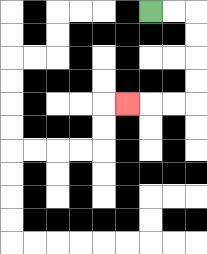{'start': '[6, 0]', 'end': '[5, 4]', 'path_directions': 'R,R,D,D,D,D,L,L,L', 'path_coordinates': '[[6, 0], [7, 0], [8, 0], [8, 1], [8, 2], [8, 3], [8, 4], [7, 4], [6, 4], [5, 4]]'}